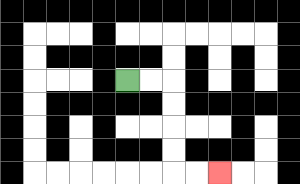{'start': '[5, 3]', 'end': '[9, 7]', 'path_directions': 'R,R,D,D,D,D,R,R', 'path_coordinates': '[[5, 3], [6, 3], [7, 3], [7, 4], [7, 5], [7, 6], [7, 7], [8, 7], [9, 7]]'}